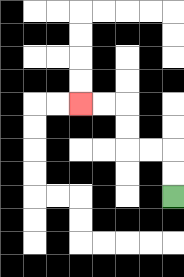{'start': '[7, 8]', 'end': '[3, 4]', 'path_directions': 'U,U,L,L,U,U,L,L', 'path_coordinates': '[[7, 8], [7, 7], [7, 6], [6, 6], [5, 6], [5, 5], [5, 4], [4, 4], [3, 4]]'}